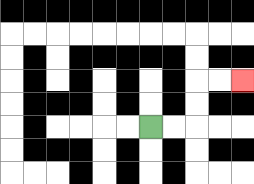{'start': '[6, 5]', 'end': '[10, 3]', 'path_directions': 'R,R,U,U,R,R', 'path_coordinates': '[[6, 5], [7, 5], [8, 5], [8, 4], [8, 3], [9, 3], [10, 3]]'}